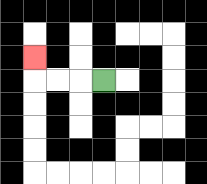{'start': '[4, 3]', 'end': '[1, 2]', 'path_directions': 'L,L,L,U', 'path_coordinates': '[[4, 3], [3, 3], [2, 3], [1, 3], [1, 2]]'}